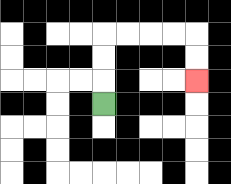{'start': '[4, 4]', 'end': '[8, 3]', 'path_directions': 'U,U,U,R,R,R,R,D,D', 'path_coordinates': '[[4, 4], [4, 3], [4, 2], [4, 1], [5, 1], [6, 1], [7, 1], [8, 1], [8, 2], [8, 3]]'}